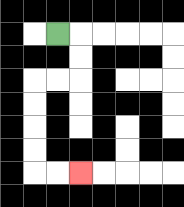{'start': '[2, 1]', 'end': '[3, 7]', 'path_directions': 'R,D,D,L,L,D,D,D,D,R,R', 'path_coordinates': '[[2, 1], [3, 1], [3, 2], [3, 3], [2, 3], [1, 3], [1, 4], [1, 5], [1, 6], [1, 7], [2, 7], [3, 7]]'}